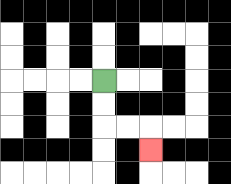{'start': '[4, 3]', 'end': '[6, 6]', 'path_directions': 'D,D,R,R,D', 'path_coordinates': '[[4, 3], [4, 4], [4, 5], [5, 5], [6, 5], [6, 6]]'}